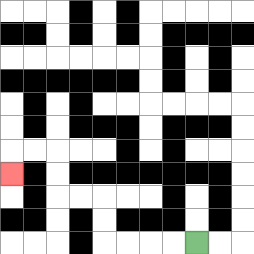{'start': '[8, 10]', 'end': '[0, 7]', 'path_directions': 'L,L,L,L,U,U,L,L,U,U,L,L,D', 'path_coordinates': '[[8, 10], [7, 10], [6, 10], [5, 10], [4, 10], [4, 9], [4, 8], [3, 8], [2, 8], [2, 7], [2, 6], [1, 6], [0, 6], [0, 7]]'}